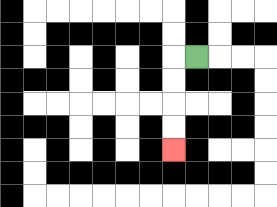{'start': '[8, 2]', 'end': '[7, 6]', 'path_directions': 'L,D,D,D,D', 'path_coordinates': '[[8, 2], [7, 2], [7, 3], [7, 4], [7, 5], [7, 6]]'}